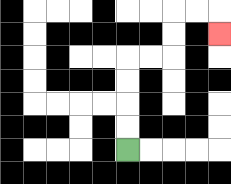{'start': '[5, 6]', 'end': '[9, 1]', 'path_directions': 'U,U,U,U,R,R,U,U,R,R,D', 'path_coordinates': '[[5, 6], [5, 5], [5, 4], [5, 3], [5, 2], [6, 2], [7, 2], [7, 1], [7, 0], [8, 0], [9, 0], [9, 1]]'}